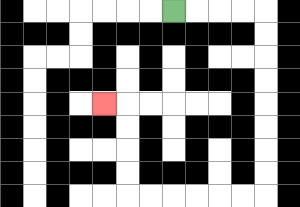{'start': '[7, 0]', 'end': '[4, 4]', 'path_directions': 'R,R,R,R,D,D,D,D,D,D,D,D,L,L,L,L,L,L,U,U,U,U,L', 'path_coordinates': '[[7, 0], [8, 0], [9, 0], [10, 0], [11, 0], [11, 1], [11, 2], [11, 3], [11, 4], [11, 5], [11, 6], [11, 7], [11, 8], [10, 8], [9, 8], [8, 8], [7, 8], [6, 8], [5, 8], [5, 7], [5, 6], [5, 5], [5, 4], [4, 4]]'}